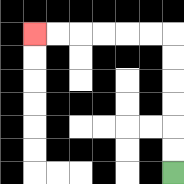{'start': '[7, 7]', 'end': '[1, 1]', 'path_directions': 'U,U,U,U,U,U,L,L,L,L,L,L', 'path_coordinates': '[[7, 7], [7, 6], [7, 5], [7, 4], [7, 3], [7, 2], [7, 1], [6, 1], [5, 1], [4, 1], [3, 1], [2, 1], [1, 1]]'}